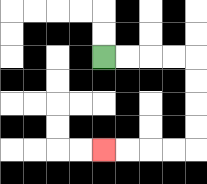{'start': '[4, 2]', 'end': '[4, 6]', 'path_directions': 'R,R,R,R,D,D,D,D,L,L,L,L', 'path_coordinates': '[[4, 2], [5, 2], [6, 2], [7, 2], [8, 2], [8, 3], [8, 4], [8, 5], [8, 6], [7, 6], [6, 6], [5, 6], [4, 6]]'}